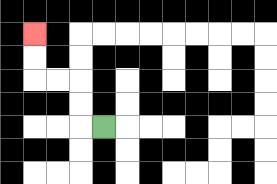{'start': '[4, 5]', 'end': '[1, 1]', 'path_directions': 'L,U,U,L,L,U,U', 'path_coordinates': '[[4, 5], [3, 5], [3, 4], [3, 3], [2, 3], [1, 3], [1, 2], [1, 1]]'}